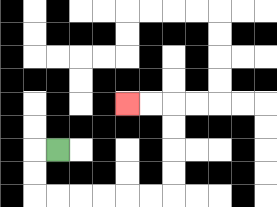{'start': '[2, 6]', 'end': '[5, 4]', 'path_directions': 'L,D,D,R,R,R,R,R,R,U,U,U,U,L,L', 'path_coordinates': '[[2, 6], [1, 6], [1, 7], [1, 8], [2, 8], [3, 8], [4, 8], [5, 8], [6, 8], [7, 8], [7, 7], [7, 6], [7, 5], [7, 4], [6, 4], [5, 4]]'}